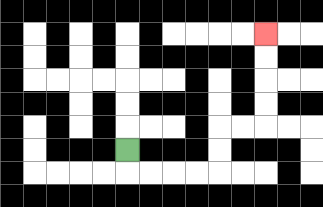{'start': '[5, 6]', 'end': '[11, 1]', 'path_directions': 'D,R,R,R,R,U,U,R,R,U,U,U,U', 'path_coordinates': '[[5, 6], [5, 7], [6, 7], [7, 7], [8, 7], [9, 7], [9, 6], [9, 5], [10, 5], [11, 5], [11, 4], [11, 3], [11, 2], [11, 1]]'}